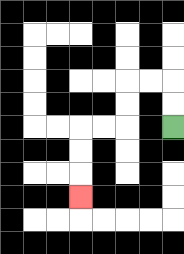{'start': '[7, 5]', 'end': '[3, 8]', 'path_directions': 'U,U,L,L,D,D,L,L,D,D,D', 'path_coordinates': '[[7, 5], [7, 4], [7, 3], [6, 3], [5, 3], [5, 4], [5, 5], [4, 5], [3, 5], [3, 6], [3, 7], [3, 8]]'}